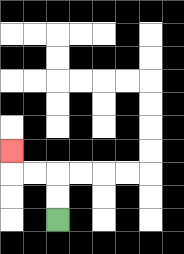{'start': '[2, 9]', 'end': '[0, 6]', 'path_directions': 'U,U,L,L,U', 'path_coordinates': '[[2, 9], [2, 8], [2, 7], [1, 7], [0, 7], [0, 6]]'}